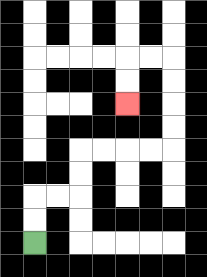{'start': '[1, 10]', 'end': '[5, 4]', 'path_directions': 'U,U,R,R,U,U,R,R,R,R,U,U,U,U,L,L,D,D', 'path_coordinates': '[[1, 10], [1, 9], [1, 8], [2, 8], [3, 8], [3, 7], [3, 6], [4, 6], [5, 6], [6, 6], [7, 6], [7, 5], [7, 4], [7, 3], [7, 2], [6, 2], [5, 2], [5, 3], [5, 4]]'}